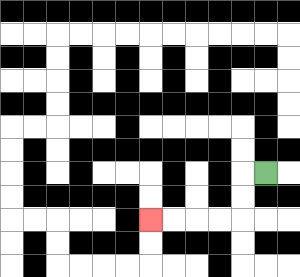{'start': '[11, 7]', 'end': '[6, 9]', 'path_directions': 'L,D,D,L,L,L,L', 'path_coordinates': '[[11, 7], [10, 7], [10, 8], [10, 9], [9, 9], [8, 9], [7, 9], [6, 9]]'}